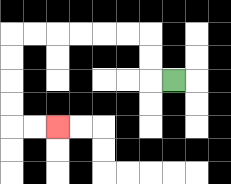{'start': '[7, 3]', 'end': '[2, 5]', 'path_directions': 'L,U,U,L,L,L,L,L,L,D,D,D,D,R,R', 'path_coordinates': '[[7, 3], [6, 3], [6, 2], [6, 1], [5, 1], [4, 1], [3, 1], [2, 1], [1, 1], [0, 1], [0, 2], [0, 3], [0, 4], [0, 5], [1, 5], [2, 5]]'}